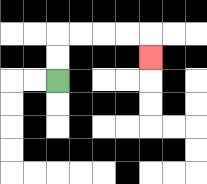{'start': '[2, 3]', 'end': '[6, 2]', 'path_directions': 'U,U,R,R,R,R,D', 'path_coordinates': '[[2, 3], [2, 2], [2, 1], [3, 1], [4, 1], [5, 1], [6, 1], [6, 2]]'}